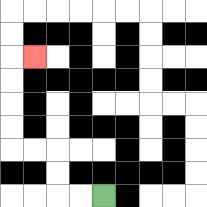{'start': '[4, 8]', 'end': '[1, 2]', 'path_directions': 'L,L,U,U,L,L,U,U,U,U,R', 'path_coordinates': '[[4, 8], [3, 8], [2, 8], [2, 7], [2, 6], [1, 6], [0, 6], [0, 5], [0, 4], [0, 3], [0, 2], [1, 2]]'}